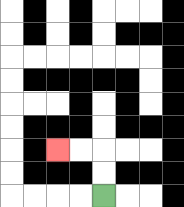{'start': '[4, 8]', 'end': '[2, 6]', 'path_directions': 'U,U,L,L', 'path_coordinates': '[[4, 8], [4, 7], [4, 6], [3, 6], [2, 6]]'}